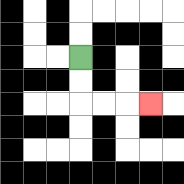{'start': '[3, 2]', 'end': '[6, 4]', 'path_directions': 'D,D,R,R,R', 'path_coordinates': '[[3, 2], [3, 3], [3, 4], [4, 4], [5, 4], [6, 4]]'}